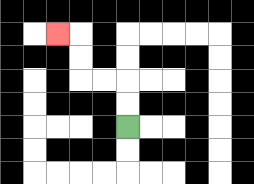{'start': '[5, 5]', 'end': '[2, 1]', 'path_directions': 'U,U,L,L,U,U,L', 'path_coordinates': '[[5, 5], [5, 4], [5, 3], [4, 3], [3, 3], [3, 2], [3, 1], [2, 1]]'}